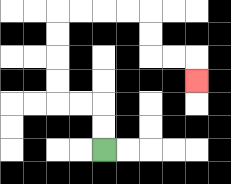{'start': '[4, 6]', 'end': '[8, 3]', 'path_directions': 'U,U,L,L,U,U,U,U,R,R,R,R,D,D,R,R,D', 'path_coordinates': '[[4, 6], [4, 5], [4, 4], [3, 4], [2, 4], [2, 3], [2, 2], [2, 1], [2, 0], [3, 0], [4, 0], [5, 0], [6, 0], [6, 1], [6, 2], [7, 2], [8, 2], [8, 3]]'}